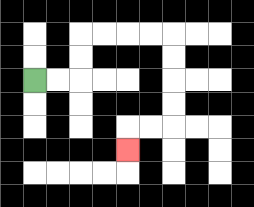{'start': '[1, 3]', 'end': '[5, 6]', 'path_directions': 'R,R,U,U,R,R,R,R,D,D,D,D,L,L,D', 'path_coordinates': '[[1, 3], [2, 3], [3, 3], [3, 2], [3, 1], [4, 1], [5, 1], [6, 1], [7, 1], [7, 2], [7, 3], [7, 4], [7, 5], [6, 5], [5, 5], [5, 6]]'}